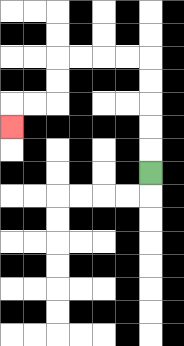{'start': '[6, 7]', 'end': '[0, 5]', 'path_directions': 'U,U,U,U,U,L,L,L,L,D,D,L,L,D', 'path_coordinates': '[[6, 7], [6, 6], [6, 5], [6, 4], [6, 3], [6, 2], [5, 2], [4, 2], [3, 2], [2, 2], [2, 3], [2, 4], [1, 4], [0, 4], [0, 5]]'}